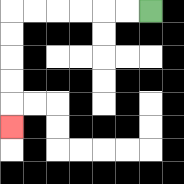{'start': '[6, 0]', 'end': '[0, 5]', 'path_directions': 'L,L,L,L,L,L,D,D,D,D,D', 'path_coordinates': '[[6, 0], [5, 0], [4, 0], [3, 0], [2, 0], [1, 0], [0, 0], [0, 1], [0, 2], [0, 3], [0, 4], [0, 5]]'}